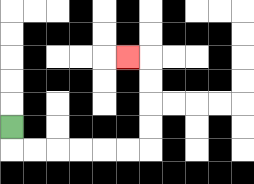{'start': '[0, 5]', 'end': '[5, 2]', 'path_directions': 'D,R,R,R,R,R,R,U,U,U,U,L', 'path_coordinates': '[[0, 5], [0, 6], [1, 6], [2, 6], [3, 6], [4, 6], [5, 6], [6, 6], [6, 5], [6, 4], [6, 3], [6, 2], [5, 2]]'}